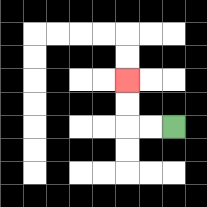{'start': '[7, 5]', 'end': '[5, 3]', 'path_directions': 'L,L,U,U', 'path_coordinates': '[[7, 5], [6, 5], [5, 5], [5, 4], [5, 3]]'}